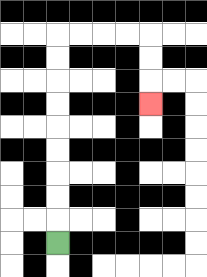{'start': '[2, 10]', 'end': '[6, 4]', 'path_directions': 'U,U,U,U,U,U,U,U,U,R,R,R,R,D,D,D', 'path_coordinates': '[[2, 10], [2, 9], [2, 8], [2, 7], [2, 6], [2, 5], [2, 4], [2, 3], [2, 2], [2, 1], [3, 1], [4, 1], [5, 1], [6, 1], [6, 2], [6, 3], [6, 4]]'}